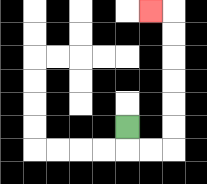{'start': '[5, 5]', 'end': '[6, 0]', 'path_directions': 'D,R,R,U,U,U,U,U,U,L', 'path_coordinates': '[[5, 5], [5, 6], [6, 6], [7, 6], [7, 5], [7, 4], [7, 3], [7, 2], [7, 1], [7, 0], [6, 0]]'}